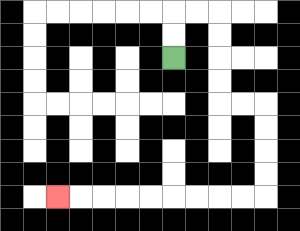{'start': '[7, 2]', 'end': '[2, 8]', 'path_directions': 'U,U,R,R,D,D,D,D,R,R,D,D,D,D,L,L,L,L,L,L,L,L,L', 'path_coordinates': '[[7, 2], [7, 1], [7, 0], [8, 0], [9, 0], [9, 1], [9, 2], [9, 3], [9, 4], [10, 4], [11, 4], [11, 5], [11, 6], [11, 7], [11, 8], [10, 8], [9, 8], [8, 8], [7, 8], [6, 8], [5, 8], [4, 8], [3, 8], [2, 8]]'}